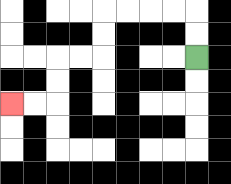{'start': '[8, 2]', 'end': '[0, 4]', 'path_directions': 'U,U,L,L,L,L,D,D,L,L,D,D,L,L', 'path_coordinates': '[[8, 2], [8, 1], [8, 0], [7, 0], [6, 0], [5, 0], [4, 0], [4, 1], [4, 2], [3, 2], [2, 2], [2, 3], [2, 4], [1, 4], [0, 4]]'}